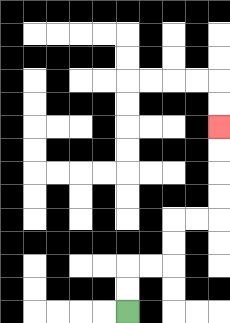{'start': '[5, 13]', 'end': '[9, 5]', 'path_directions': 'U,U,R,R,U,U,R,R,U,U,U,U', 'path_coordinates': '[[5, 13], [5, 12], [5, 11], [6, 11], [7, 11], [7, 10], [7, 9], [8, 9], [9, 9], [9, 8], [9, 7], [9, 6], [9, 5]]'}